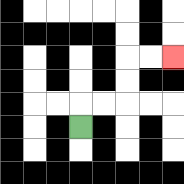{'start': '[3, 5]', 'end': '[7, 2]', 'path_directions': 'U,R,R,U,U,R,R', 'path_coordinates': '[[3, 5], [3, 4], [4, 4], [5, 4], [5, 3], [5, 2], [6, 2], [7, 2]]'}